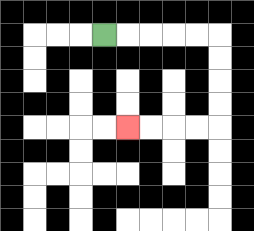{'start': '[4, 1]', 'end': '[5, 5]', 'path_directions': 'R,R,R,R,R,D,D,D,D,L,L,L,L', 'path_coordinates': '[[4, 1], [5, 1], [6, 1], [7, 1], [8, 1], [9, 1], [9, 2], [9, 3], [9, 4], [9, 5], [8, 5], [7, 5], [6, 5], [5, 5]]'}